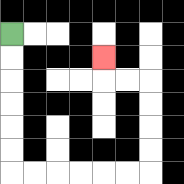{'start': '[0, 1]', 'end': '[4, 2]', 'path_directions': 'D,D,D,D,D,D,R,R,R,R,R,R,U,U,U,U,L,L,U', 'path_coordinates': '[[0, 1], [0, 2], [0, 3], [0, 4], [0, 5], [0, 6], [0, 7], [1, 7], [2, 7], [3, 7], [4, 7], [5, 7], [6, 7], [6, 6], [6, 5], [6, 4], [6, 3], [5, 3], [4, 3], [4, 2]]'}